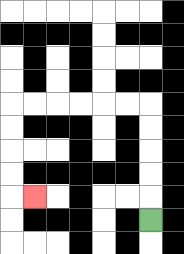{'start': '[6, 9]', 'end': '[1, 8]', 'path_directions': 'U,U,U,U,U,L,L,L,L,L,L,D,D,D,D,R', 'path_coordinates': '[[6, 9], [6, 8], [6, 7], [6, 6], [6, 5], [6, 4], [5, 4], [4, 4], [3, 4], [2, 4], [1, 4], [0, 4], [0, 5], [0, 6], [0, 7], [0, 8], [1, 8]]'}